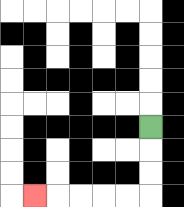{'start': '[6, 5]', 'end': '[1, 8]', 'path_directions': 'D,D,D,L,L,L,L,L', 'path_coordinates': '[[6, 5], [6, 6], [6, 7], [6, 8], [5, 8], [4, 8], [3, 8], [2, 8], [1, 8]]'}